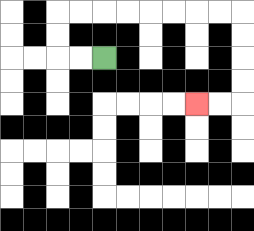{'start': '[4, 2]', 'end': '[8, 4]', 'path_directions': 'L,L,U,U,R,R,R,R,R,R,R,R,D,D,D,D,L,L', 'path_coordinates': '[[4, 2], [3, 2], [2, 2], [2, 1], [2, 0], [3, 0], [4, 0], [5, 0], [6, 0], [7, 0], [8, 0], [9, 0], [10, 0], [10, 1], [10, 2], [10, 3], [10, 4], [9, 4], [8, 4]]'}